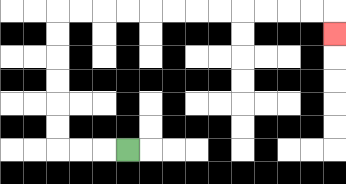{'start': '[5, 6]', 'end': '[14, 1]', 'path_directions': 'L,L,L,U,U,U,U,U,U,R,R,R,R,R,R,R,R,R,R,R,R,D', 'path_coordinates': '[[5, 6], [4, 6], [3, 6], [2, 6], [2, 5], [2, 4], [2, 3], [2, 2], [2, 1], [2, 0], [3, 0], [4, 0], [5, 0], [6, 0], [7, 0], [8, 0], [9, 0], [10, 0], [11, 0], [12, 0], [13, 0], [14, 0], [14, 1]]'}